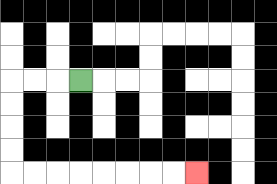{'start': '[3, 3]', 'end': '[8, 7]', 'path_directions': 'L,L,L,D,D,D,D,R,R,R,R,R,R,R,R', 'path_coordinates': '[[3, 3], [2, 3], [1, 3], [0, 3], [0, 4], [0, 5], [0, 6], [0, 7], [1, 7], [2, 7], [3, 7], [4, 7], [5, 7], [6, 7], [7, 7], [8, 7]]'}